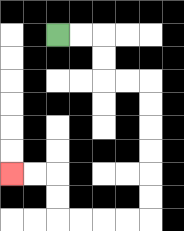{'start': '[2, 1]', 'end': '[0, 7]', 'path_directions': 'R,R,D,D,R,R,D,D,D,D,D,D,L,L,L,L,U,U,L,L', 'path_coordinates': '[[2, 1], [3, 1], [4, 1], [4, 2], [4, 3], [5, 3], [6, 3], [6, 4], [6, 5], [6, 6], [6, 7], [6, 8], [6, 9], [5, 9], [4, 9], [3, 9], [2, 9], [2, 8], [2, 7], [1, 7], [0, 7]]'}